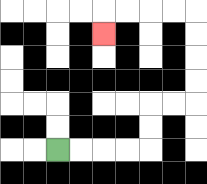{'start': '[2, 6]', 'end': '[4, 1]', 'path_directions': 'R,R,R,R,U,U,R,R,U,U,U,U,L,L,L,L,D', 'path_coordinates': '[[2, 6], [3, 6], [4, 6], [5, 6], [6, 6], [6, 5], [6, 4], [7, 4], [8, 4], [8, 3], [8, 2], [8, 1], [8, 0], [7, 0], [6, 0], [5, 0], [4, 0], [4, 1]]'}